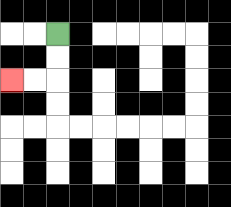{'start': '[2, 1]', 'end': '[0, 3]', 'path_directions': 'D,D,L,L', 'path_coordinates': '[[2, 1], [2, 2], [2, 3], [1, 3], [0, 3]]'}